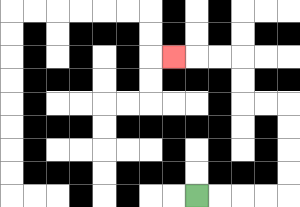{'start': '[8, 8]', 'end': '[7, 2]', 'path_directions': 'R,R,R,R,U,U,U,U,L,L,U,U,L,L,L', 'path_coordinates': '[[8, 8], [9, 8], [10, 8], [11, 8], [12, 8], [12, 7], [12, 6], [12, 5], [12, 4], [11, 4], [10, 4], [10, 3], [10, 2], [9, 2], [8, 2], [7, 2]]'}